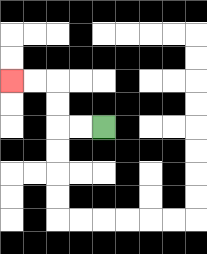{'start': '[4, 5]', 'end': '[0, 3]', 'path_directions': 'L,L,U,U,L,L', 'path_coordinates': '[[4, 5], [3, 5], [2, 5], [2, 4], [2, 3], [1, 3], [0, 3]]'}